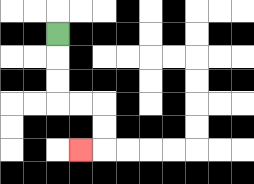{'start': '[2, 1]', 'end': '[3, 6]', 'path_directions': 'D,D,D,R,R,D,D,L', 'path_coordinates': '[[2, 1], [2, 2], [2, 3], [2, 4], [3, 4], [4, 4], [4, 5], [4, 6], [3, 6]]'}